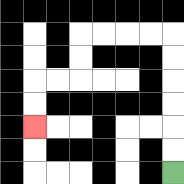{'start': '[7, 7]', 'end': '[1, 5]', 'path_directions': 'U,U,U,U,U,U,L,L,L,L,D,D,L,L,D,D', 'path_coordinates': '[[7, 7], [7, 6], [7, 5], [7, 4], [7, 3], [7, 2], [7, 1], [6, 1], [5, 1], [4, 1], [3, 1], [3, 2], [3, 3], [2, 3], [1, 3], [1, 4], [1, 5]]'}